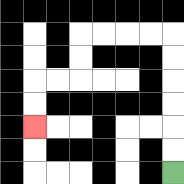{'start': '[7, 7]', 'end': '[1, 5]', 'path_directions': 'U,U,U,U,U,U,L,L,L,L,D,D,L,L,D,D', 'path_coordinates': '[[7, 7], [7, 6], [7, 5], [7, 4], [7, 3], [7, 2], [7, 1], [6, 1], [5, 1], [4, 1], [3, 1], [3, 2], [3, 3], [2, 3], [1, 3], [1, 4], [1, 5]]'}